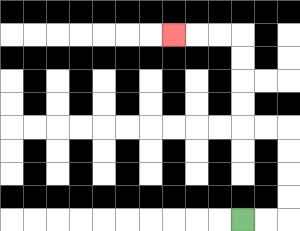{'start': '[10, 9]', 'end': '[7, 1]', 'path_directions': 'R,R,U,U,U,U,L,L,U,U,U,U,L,L,L', 'path_coordinates': '[[10, 9], [11, 9], [12, 9], [12, 8], [12, 7], [12, 6], [12, 5], [11, 5], [10, 5], [10, 4], [10, 3], [10, 2], [10, 1], [9, 1], [8, 1], [7, 1]]'}